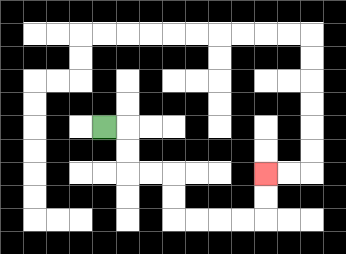{'start': '[4, 5]', 'end': '[11, 7]', 'path_directions': 'R,D,D,R,R,D,D,R,R,R,R,U,U', 'path_coordinates': '[[4, 5], [5, 5], [5, 6], [5, 7], [6, 7], [7, 7], [7, 8], [7, 9], [8, 9], [9, 9], [10, 9], [11, 9], [11, 8], [11, 7]]'}